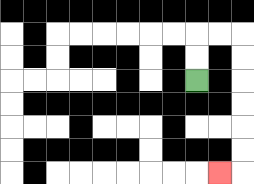{'start': '[8, 3]', 'end': '[9, 7]', 'path_directions': 'U,U,R,R,D,D,D,D,D,D,L', 'path_coordinates': '[[8, 3], [8, 2], [8, 1], [9, 1], [10, 1], [10, 2], [10, 3], [10, 4], [10, 5], [10, 6], [10, 7], [9, 7]]'}